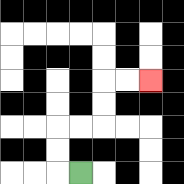{'start': '[3, 7]', 'end': '[6, 3]', 'path_directions': 'L,U,U,R,R,U,U,R,R', 'path_coordinates': '[[3, 7], [2, 7], [2, 6], [2, 5], [3, 5], [4, 5], [4, 4], [4, 3], [5, 3], [6, 3]]'}